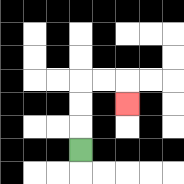{'start': '[3, 6]', 'end': '[5, 4]', 'path_directions': 'U,U,U,R,R,D', 'path_coordinates': '[[3, 6], [3, 5], [3, 4], [3, 3], [4, 3], [5, 3], [5, 4]]'}